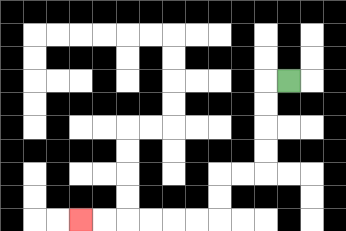{'start': '[12, 3]', 'end': '[3, 9]', 'path_directions': 'L,D,D,D,D,L,L,D,D,L,L,L,L,L,L', 'path_coordinates': '[[12, 3], [11, 3], [11, 4], [11, 5], [11, 6], [11, 7], [10, 7], [9, 7], [9, 8], [9, 9], [8, 9], [7, 9], [6, 9], [5, 9], [4, 9], [3, 9]]'}